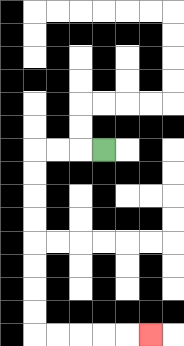{'start': '[4, 6]', 'end': '[6, 14]', 'path_directions': 'L,L,L,D,D,D,D,D,D,D,D,R,R,R,R,R', 'path_coordinates': '[[4, 6], [3, 6], [2, 6], [1, 6], [1, 7], [1, 8], [1, 9], [1, 10], [1, 11], [1, 12], [1, 13], [1, 14], [2, 14], [3, 14], [4, 14], [5, 14], [6, 14]]'}